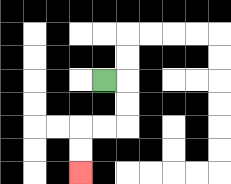{'start': '[4, 3]', 'end': '[3, 7]', 'path_directions': 'R,D,D,L,L,D,D', 'path_coordinates': '[[4, 3], [5, 3], [5, 4], [5, 5], [4, 5], [3, 5], [3, 6], [3, 7]]'}